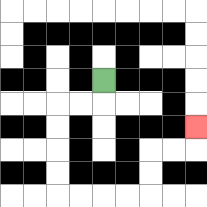{'start': '[4, 3]', 'end': '[8, 5]', 'path_directions': 'D,L,L,D,D,D,D,R,R,R,R,U,U,R,R,U', 'path_coordinates': '[[4, 3], [4, 4], [3, 4], [2, 4], [2, 5], [2, 6], [2, 7], [2, 8], [3, 8], [4, 8], [5, 8], [6, 8], [6, 7], [6, 6], [7, 6], [8, 6], [8, 5]]'}